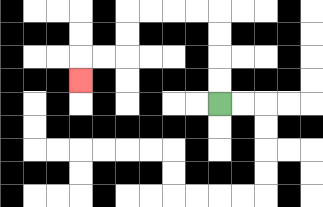{'start': '[9, 4]', 'end': '[3, 3]', 'path_directions': 'U,U,U,U,L,L,L,L,D,D,L,L,D', 'path_coordinates': '[[9, 4], [9, 3], [9, 2], [9, 1], [9, 0], [8, 0], [7, 0], [6, 0], [5, 0], [5, 1], [5, 2], [4, 2], [3, 2], [3, 3]]'}